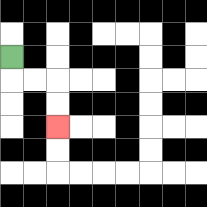{'start': '[0, 2]', 'end': '[2, 5]', 'path_directions': 'D,R,R,D,D', 'path_coordinates': '[[0, 2], [0, 3], [1, 3], [2, 3], [2, 4], [2, 5]]'}